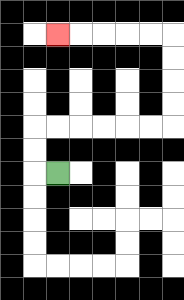{'start': '[2, 7]', 'end': '[2, 1]', 'path_directions': 'L,U,U,R,R,R,R,R,R,U,U,U,U,L,L,L,L,L', 'path_coordinates': '[[2, 7], [1, 7], [1, 6], [1, 5], [2, 5], [3, 5], [4, 5], [5, 5], [6, 5], [7, 5], [7, 4], [7, 3], [7, 2], [7, 1], [6, 1], [5, 1], [4, 1], [3, 1], [2, 1]]'}